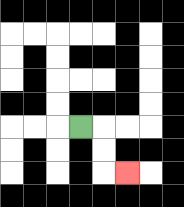{'start': '[3, 5]', 'end': '[5, 7]', 'path_directions': 'R,D,D,R', 'path_coordinates': '[[3, 5], [4, 5], [4, 6], [4, 7], [5, 7]]'}